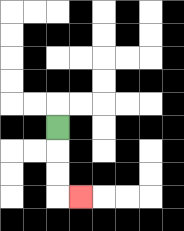{'start': '[2, 5]', 'end': '[3, 8]', 'path_directions': 'D,D,D,R', 'path_coordinates': '[[2, 5], [2, 6], [2, 7], [2, 8], [3, 8]]'}